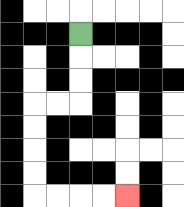{'start': '[3, 1]', 'end': '[5, 8]', 'path_directions': 'D,D,D,L,L,D,D,D,D,R,R,R,R', 'path_coordinates': '[[3, 1], [3, 2], [3, 3], [3, 4], [2, 4], [1, 4], [1, 5], [1, 6], [1, 7], [1, 8], [2, 8], [3, 8], [4, 8], [5, 8]]'}